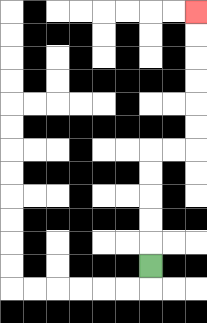{'start': '[6, 11]', 'end': '[8, 0]', 'path_directions': 'U,U,U,U,U,R,R,U,U,U,U,U,U', 'path_coordinates': '[[6, 11], [6, 10], [6, 9], [6, 8], [6, 7], [6, 6], [7, 6], [8, 6], [8, 5], [8, 4], [8, 3], [8, 2], [8, 1], [8, 0]]'}